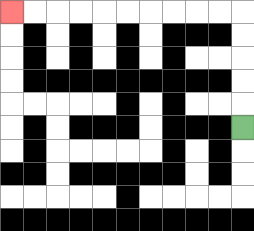{'start': '[10, 5]', 'end': '[0, 0]', 'path_directions': 'U,U,U,U,U,L,L,L,L,L,L,L,L,L,L', 'path_coordinates': '[[10, 5], [10, 4], [10, 3], [10, 2], [10, 1], [10, 0], [9, 0], [8, 0], [7, 0], [6, 0], [5, 0], [4, 0], [3, 0], [2, 0], [1, 0], [0, 0]]'}